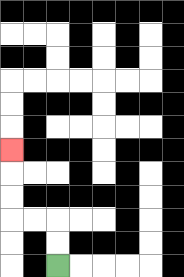{'start': '[2, 11]', 'end': '[0, 6]', 'path_directions': 'U,U,L,L,U,U,U', 'path_coordinates': '[[2, 11], [2, 10], [2, 9], [1, 9], [0, 9], [0, 8], [0, 7], [0, 6]]'}